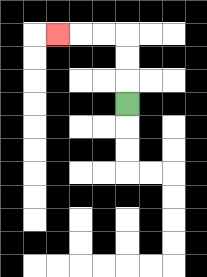{'start': '[5, 4]', 'end': '[2, 1]', 'path_directions': 'U,U,U,L,L,L', 'path_coordinates': '[[5, 4], [5, 3], [5, 2], [5, 1], [4, 1], [3, 1], [2, 1]]'}